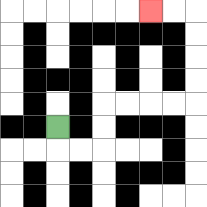{'start': '[2, 5]', 'end': '[6, 0]', 'path_directions': 'D,R,R,U,U,R,R,R,R,U,U,U,U,L,L', 'path_coordinates': '[[2, 5], [2, 6], [3, 6], [4, 6], [4, 5], [4, 4], [5, 4], [6, 4], [7, 4], [8, 4], [8, 3], [8, 2], [8, 1], [8, 0], [7, 0], [6, 0]]'}